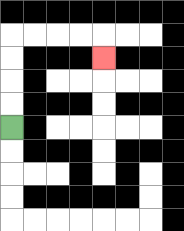{'start': '[0, 5]', 'end': '[4, 2]', 'path_directions': 'U,U,U,U,R,R,R,R,D', 'path_coordinates': '[[0, 5], [0, 4], [0, 3], [0, 2], [0, 1], [1, 1], [2, 1], [3, 1], [4, 1], [4, 2]]'}